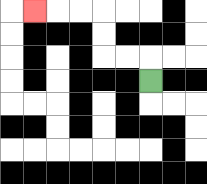{'start': '[6, 3]', 'end': '[1, 0]', 'path_directions': 'U,L,L,U,U,L,L,L', 'path_coordinates': '[[6, 3], [6, 2], [5, 2], [4, 2], [4, 1], [4, 0], [3, 0], [2, 0], [1, 0]]'}